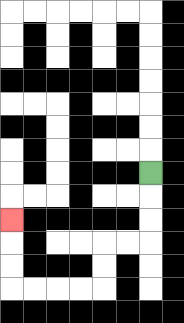{'start': '[6, 7]', 'end': '[0, 9]', 'path_directions': 'D,D,D,L,L,D,D,L,L,L,L,U,U,U', 'path_coordinates': '[[6, 7], [6, 8], [6, 9], [6, 10], [5, 10], [4, 10], [4, 11], [4, 12], [3, 12], [2, 12], [1, 12], [0, 12], [0, 11], [0, 10], [0, 9]]'}